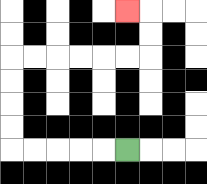{'start': '[5, 6]', 'end': '[5, 0]', 'path_directions': 'L,L,L,L,L,U,U,U,U,R,R,R,R,R,R,U,U,L', 'path_coordinates': '[[5, 6], [4, 6], [3, 6], [2, 6], [1, 6], [0, 6], [0, 5], [0, 4], [0, 3], [0, 2], [1, 2], [2, 2], [3, 2], [4, 2], [5, 2], [6, 2], [6, 1], [6, 0], [5, 0]]'}